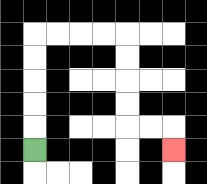{'start': '[1, 6]', 'end': '[7, 6]', 'path_directions': 'U,U,U,U,U,R,R,R,R,D,D,D,D,R,R,D', 'path_coordinates': '[[1, 6], [1, 5], [1, 4], [1, 3], [1, 2], [1, 1], [2, 1], [3, 1], [4, 1], [5, 1], [5, 2], [5, 3], [5, 4], [5, 5], [6, 5], [7, 5], [7, 6]]'}